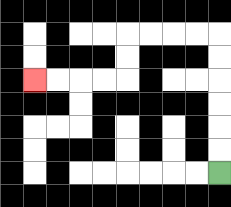{'start': '[9, 7]', 'end': '[1, 3]', 'path_directions': 'U,U,U,U,U,U,L,L,L,L,D,D,L,L,L,L', 'path_coordinates': '[[9, 7], [9, 6], [9, 5], [9, 4], [9, 3], [9, 2], [9, 1], [8, 1], [7, 1], [6, 1], [5, 1], [5, 2], [5, 3], [4, 3], [3, 3], [2, 3], [1, 3]]'}